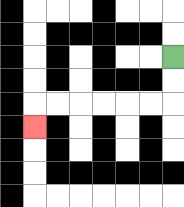{'start': '[7, 2]', 'end': '[1, 5]', 'path_directions': 'D,D,L,L,L,L,L,L,D', 'path_coordinates': '[[7, 2], [7, 3], [7, 4], [6, 4], [5, 4], [4, 4], [3, 4], [2, 4], [1, 4], [1, 5]]'}